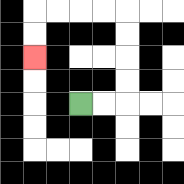{'start': '[3, 4]', 'end': '[1, 2]', 'path_directions': 'R,R,U,U,U,U,L,L,L,L,D,D', 'path_coordinates': '[[3, 4], [4, 4], [5, 4], [5, 3], [5, 2], [5, 1], [5, 0], [4, 0], [3, 0], [2, 0], [1, 0], [1, 1], [1, 2]]'}